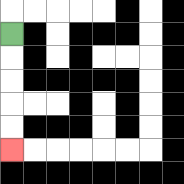{'start': '[0, 1]', 'end': '[0, 6]', 'path_directions': 'D,D,D,D,D', 'path_coordinates': '[[0, 1], [0, 2], [0, 3], [0, 4], [0, 5], [0, 6]]'}